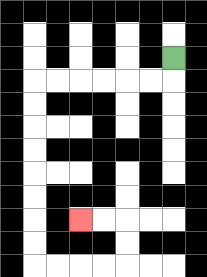{'start': '[7, 2]', 'end': '[3, 9]', 'path_directions': 'D,L,L,L,L,L,L,D,D,D,D,D,D,D,D,R,R,R,R,U,U,L,L', 'path_coordinates': '[[7, 2], [7, 3], [6, 3], [5, 3], [4, 3], [3, 3], [2, 3], [1, 3], [1, 4], [1, 5], [1, 6], [1, 7], [1, 8], [1, 9], [1, 10], [1, 11], [2, 11], [3, 11], [4, 11], [5, 11], [5, 10], [5, 9], [4, 9], [3, 9]]'}